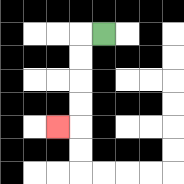{'start': '[4, 1]', 'end': '[2, 5]', 'path_directions': 'L,D,D,D,D,L', 'path_coordinates': '[[4, 1], [3, 1], [3, 2], [3, 3], [3, 4], [3, 5], [2, 5]]'}